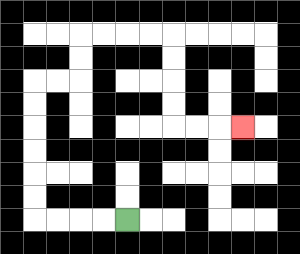{'start': '[5, 9]', 'end': '[10, 5]', 'path_directions': 'L,L,L,L,U,U,U,U,U,U,R,R,U,U,R,R,R,R,D,D,D,D,R,R,R', 'path_coordinates': '[[5, 9], [4, 9], [3, 9], [2, 9], [1, 9], [1, 8], [1, 7], [1, 6], [1, 5], [1, 4], [1, 3], [2, 3], [3, 3], [3, 2], [3, 1], [4, 1], [5, 1], [6, 1], [7, 1], [7, 2], [7, 3], [7, 4], [7, 5], [8, 5], [9, 5], [10, 5]]'}